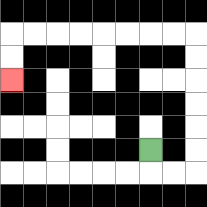{'start': '[6, 6]', 'end': '[0, 3]', 'path_directions': 'D,R,R,U,U,U,U,U,U,L,L,L,L,L,L,L,L,D,D', 'path_coordinates': '[[6, 6], [6, 7], [7, 7], [8, 7], [8, 6], [8, 5], [8, 4], [8, 3], [8, 2], [8, 1], [7, 1], [6, 1], [5, 1], [4, 1], [3, 1], [2, 1], [1, 1], [0, 1], [0, 2], [0, 3]]'}